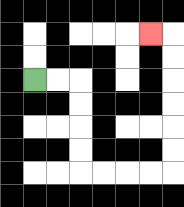{'start': '[1, 3]', 'end': '[6, 1]', 'path_directions': 'R,R,D,D,D,D,R,R,R,R,U,U,U,U,U,U,L', 'path_coordinates': '[[1, 3], [2, 3], [3, 3], [3, 4], [3, 5], [3, 6], [3, 7], [4, 7], [5, 7], [6, 7], [7, 7], [7, 6], [7, 5], [7, 4], [7, 3], [7, 2], [7, 1], [6, 1]]'}